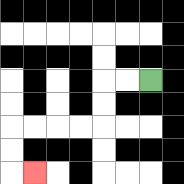{'start': '[6, 3]', 'end': '[1, 7]', 'path_directions': 'L,L,D,D,L,L,L,L,D,D,R', 'path_coordinates': '[[6, 3], [5, 3], [4, 3], [4, 4], [4, 5], [3, 5], [2, 5], [1, 5], [0, 5], [0, 6], [0, 7], [1, 7]]'}